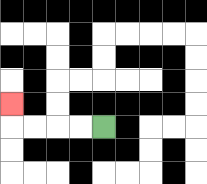{'start': '[4, 5]', 'end': '[0, 4]', 'path_directions': 'L,L,L,L,U', 'path_coordinates': '[[4, 5], [3, 5], [2, 5], [1, 5], [0, 5], [0, 4]]'}